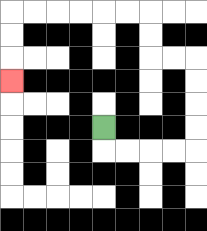{'start': '[4, 5]', 'end': '[0, 3]', 'path_directions': 'D,R,R,R,R,U,U,U,U,L,L,U,U,L,L,L,L,L,L,D,D,D', 'path_coordinates': '[[4, 5], [4, 6], [5, 6], [6, 6], [7, 6], [8, 6], [8, 5], [8, 4], [8, 3], [8, 2], [7, 2], [6, 2], [6, 1], [6, 0], [5, 0], [4, 0], [3, 0], [2, 0], [1, 0], [0, 0], [0, 1], [0, 2], [0, 3]]'}